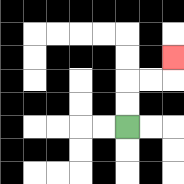{'start': '[5, 5]', 'end': '[7, 2]', 'path_directions': 'U,U,R,R,U', 'path_coordinates': '[[5, 5], [5, 4], [5, 3], [6, 3], [7, 3], [7, 2]]'}